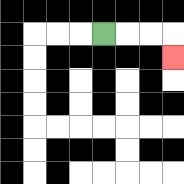{'start': '[4, 1]', 'end': '[7, 2]', 'path_directions': 'R,R,R,D', 'path_coordinates': '[[4, 1], [5, 1], [6, 1], [7, 1], [7, 2]]'}